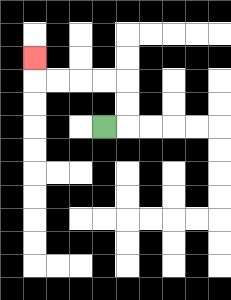{'start': '[4, 5]', 'end': '[1, 2]', 'path_directions': 'R,U,U,L,L,L,L,U', 'path_coordinates': '[[4, 5], [5, 5], [5, 4], [5, 3], [4, 3], [3, 3], [2, 3], [1, 3], [1, 2]]'}